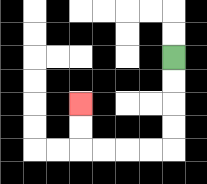{'start': '[7, 2]', 'end': '[3, 4]', 'path_directions': 'D,D,D,D,L,L,L,L,U,U', 'path_coordinates': '[[7, 2], [7, 3], [7, 4], [7, 5], [7, 6], [6, 6], [5, 6], [4, 6], [3, 6], [3, 5], [3, 4]]'}